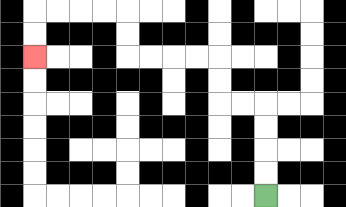{'start': '[11, 8]', 'end': '[1, 2]', 'path_directions': 'U,U,U,U,L,L,U,U,L,L,L,L,U,U,L,L,L,L,D,D', 'path_coordinates': '[[11, 8], [11, 7], [11, 6], [11, 5], [11, 4], [10, 4], [9, 4], [9, 3], [9, 2], [8, 2], [7, 2], [6, 2], [5, 2], [5, 1], [5, 0], [4, 0], [3, 0], [2, 0], [1, 0], [1, 1], [1, 2]]'}